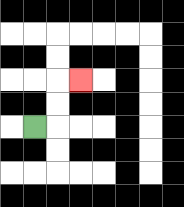{'start': '[1, 5]', 'end': '[3, 3]', 'path_directions': 'R,U,U,R', 'path_coordinates': '[[1, 5], [2, 5], [2, 4], [2, 3], [3, 3]]'}